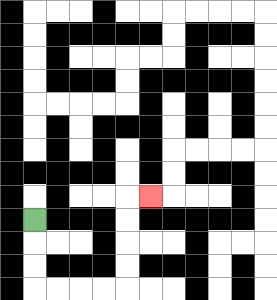{'start': '[1, 9]', 'end': '[6, 8]', 'path_directions': 'D,D,D,R,R,R,R,U,U,U,U,R', 'path_coordinates': '[[1, 9], [1, 10], [1, 11], [1, 12], [2, 12], [3, 12], [4, 12], [5, 12], [5, 11], [5, 10], [5, 9], [5, 8], [6, 8]]'}